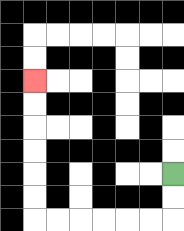{'start': '[7, 7]', 'end': '[1, 3]', 'path_directions': 'D,D,L,L,L,L,L,L,U,U,U,U,U,U', 'path_coordinates': '[[7, 7], [7, 8], [7, 9], [6, 9], [5, 9], [4, 9], [3, 9], [2, 9], [1, 9], [1, 8], [1, 7], [1, 6], [1, 5], [1, 4], [1, 3]]'}